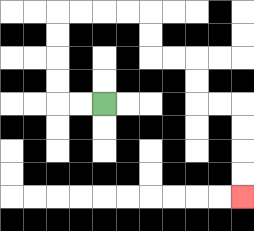{'start': '[4, 4]', 'end': '[10, 8]', 'path_directions': 'L,L,U,U,U,U,R,R,R,R,D,D,R,R,D,D,R,R,D,D,D,D', 'path_coordinates': '[[4, 4], [3, 4], [2, 4], [2, 3], [2, 2], [2, 1], [2, 0], [3, 0], [4, 0], [5, 0], [6, 0], [6, 1], [6, 2], [7, 2], [8, 2], [8, 3], [8, 4], [9, 4], [10, 4], [10, 5], [10, 6], [10, 7], [10, 8]]'}